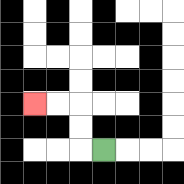{'start': '[4, 6]', 'end': '[1, 4]', 'path_directions': 'L,U,U,L,L', 'path_coordinates': '[[4, 6], [3, 6], [3, 5], [3, 4], [2, 4], [1, 4]]'}